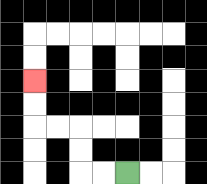{'start': '[5, 7]', 'end': '[1, 3]', 'path_directions': 'L,L,U,U,L,L,U,U', 'path_coordinates': '[[5, 7], [4, 7], [3, 7], [3, 6], [3, 5], [2, 5], [1, 5], [1, 4], [1, 3]]'}